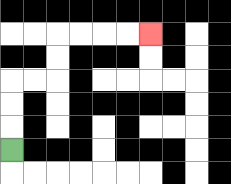{'start': '[0, 6]', 'end': '[6, 1]', 'path_directions': 'U,U,U,R,R,U,U,R,R,R,R', 'path_coordinates': '[[0, 6], [0, 5], [0, 4], [0, 3], [1, 3], [2, 3], [2, 2], [2, 1], [3, 1], [4, 1], [5, 1], [6, 1]]'}